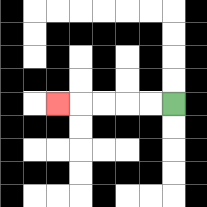{'start': '[7, 4]', 'end': '[2, 4]', 'path_directions': 'L,L,L,L,L', 'path_coordinates': '[[7, 4], [6, 4], [5, 4], [4, 4], [3, 4], [2, 4]]'}